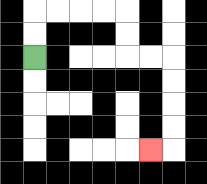{'start': '[1, 2]', 'end': '[6, 6]', 'path_directions': 'U,U,R,R,R,R,D,D,R,R,D,D,D,D,L', 'path_coordinates': '[[1, 2], [1, 1], [1, 0], [2, 0], [3, 0], [4, 0], [5, 0], [5, 1], [5, 2], [6, 2], [7, 2], [7, 3], [7, 4], [7, 5], [7, 6], [6, 6]]'}